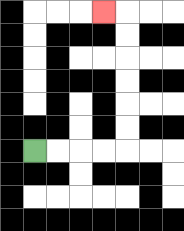{'start': '[1, 6]', 'end': '[4, 0]', 'path_directions': 'R,R,R,R,U,U,U,U,U,U,L', 'path_coordinates': '[[1, 6], [2, 6], [3, 6], [4, 6], [5, 6], [5, 5], [5, 4], [5, 3], [5, 2], [5, 1], [5, 0], [4, 0]]'}